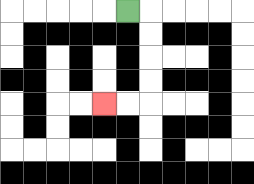{'start': '[5, 0]', 'end': '[4, 4]', 'path_directions': 'R,D,D,D,D,L,L', 'path_coordinates': '[[5, 0], [6, 0], [6, 1], [6, 2], [6, 3], [6, 4], [5, 4], [4, 4]]'}